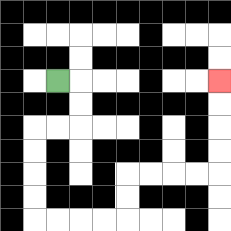{'start': '[2, 3]', 'end': '[9, 3]', 'path_directions': 'R,D,D,L,L,D,D,D,D,R,R,R,R,U,U,R,R,R,R,U,U,U,U', 'path_coordinates': '[[2, 3], [3, 3], [3, 4], [3, 5], [2, 5], [1, 5], [1, 6], [1, 7], [1, 8], [1, 9], [2, 9], [3, 9], [4, 9], [5, 9], [5, 8], [5, 7], [6, 7], [7, 7], [8, 7], [9, 7], [9, 6], [9, 5], [9, 4], [9, 3]]'}